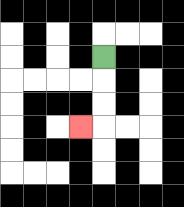{'start': '[4, 2]', 'end': '[3, 5]', 'path_directions': 'D,D,D,L', 'path_coordinates': '[[4, 2], [4, 3], [4, 4], [4, 5], [3, 5]]'}